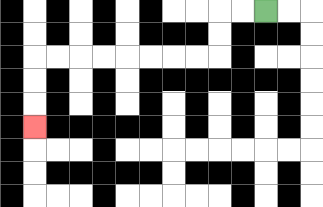{'start': '[11, 0]', 'end': '[1, 5]', 'path_directions': 'L,L,D,D,L,L,L,L,L,L,L,L,D,D,D', 'path_coordinates': '[[11, 0], [10, 0], [9, 0], [9, 1], [9, 2], [8, 2], [7, 2], [6, 2], [5, 2], [4, 2], [3, 2], [2, 2], [1, 2], [1, 3], [1, 4], [1, 5]]'}